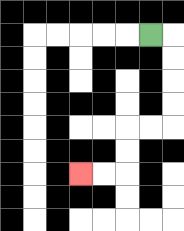{'start': '[6, 1]', 'end': '[3, 7]', 'path_directions': 'R,D,D,D,D,L,L,D,D,L,L', 'path_coordinates': '[[6, 1], [7, 1], [7, 2], [7, 3], [7, 4], [7, 5], [6, 5], [5, 5], [5, 6], [5, 7], [4, 7], [3, 7]]'}